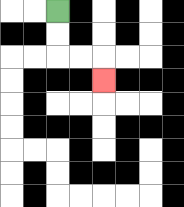{'start': '[2, 0]', 'end': '[4, 3]', 'path_directions': 'D,D,R,R,D', 'path_coordinates': '[[2, 0], [2, 1], [2, 2], [3, 2], [4, 2], [4, 3]]'}